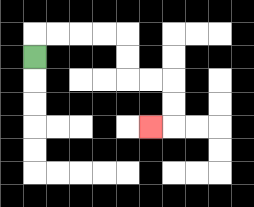{'start': '[1, 2]', 'end': '[6, 5]', 'path_directions': 'U,R,R,R,R,D,D,R,R,D,D,L', 'path_coordinates': '[[1, 2], [1, 1], [2, 1], [3, 1], [4, 1], [5, 1], [5, 2], [5, 3], [6, 3], [7, 3], [7, 4], [7, 5], [6, 5]]'}